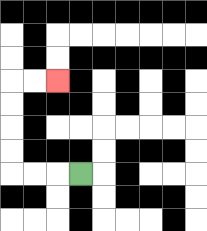{'start': '[3, 7]', 'end': '[2, 3]', 'path_directions': 'L,L,L,U,U,U,U,R,R', 'path_coordinates': '[[3, 7], [2, 7], [1, 7], [0, 7], [0, 6], [0, 5], [0, 4], [0, 3], [1, 3], [2, 3]]'}